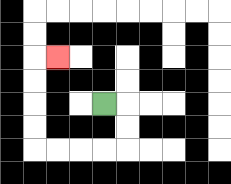{'start': '[4, 4]', 'end': '[2, 2]', 'path_directions': 'R,D,D,L,L,L,L,U,U,U,U,R', 'path_coordinates': '[[4, 4], [5, 4], [5, 5], [5, 6], [4, 6], [3, 6], [2, 6], [1, 6], [1, 5], [1, 4], [1, 3], [1, 2], [2, 2]]'}